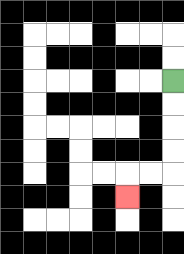{'start': '[7, 3]', 'end': '[5, 8]', 'path_directions': 'D,D,D,D,L,L,D', 'path_coordinates': '[[7, 3], [7, 4], [7, 5], [7, 6], [7, 7], [6, 7], [5, 7], [5, 8]]'}